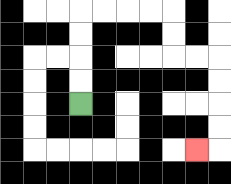{'start': '[3, 4]', 'end': '[8, 6]', 'path_directions': 'U,U,U,U,R,R,R,R,D,D,R,R,D,D,D,D,L', 'path_coordinates': '[[3, 4], [3, 3], [3, 2], [3, 1], [3, 0], [4, 0], [5, 0], [6, 0], [7, 0], [7, 1], [7, 2], [8, 2], [9, 2], [9, 3], [9, 4], [9, 5], [9, 6], [8, 6]]'}